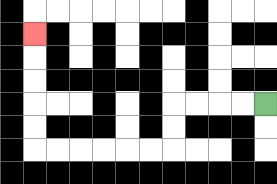{'start': '[11, 4]', 'end': '[1, 1]', 'path_directions': 'L,L,L,L,D,D,L,L,L,L,L,L,U,U,U,U,U', 'path_coordinates': '[[11, 4], [10, 4], [9, 4], [8, 4], [7, 4], [7, 5], [7, 6], [6, 6], [5, 6], [4, 6], [3, 6], [2, 6], [1, 6], [1, 5], [1, 4], [1, 3], [1, 2], [1, 1]]'}